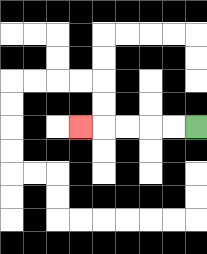{'start': '[8, 5]', 'end': '[3, 5]', 'path_directions': 'L,L,L,L,L', 'path_coordinates': '[[8, 5], [7, 5], [6, 5], [5, 5], [4, 5], [3, 5]]'}